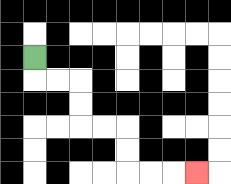{'start': '[1, 2]', 'end': '[8, 7]', 'path_directions': 'D,R,R,D,D,R,R,D,D,R,R,R', 'path_coordinates': '[[1, 2], [1, 3], [2, 3], [3, 3], [3, 4], [3, 5], [4, 5], [5, 5], [5, 6], [5, 7], [6, 7], [7, 7], [8, 7]]'}